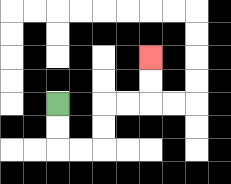{'start': '[2, 4]', 'end': '[6, 2]', 'path_directions': 'D,D,R,R,U,U,R,R,U,U', 'path_coordinates': '[[2, 4], [2, 5], [2, 6], [3, 6], [4, 6], [4, 5], [4, 4], [5, 4], [6, 4], [6, 3], [6, 2]]'}